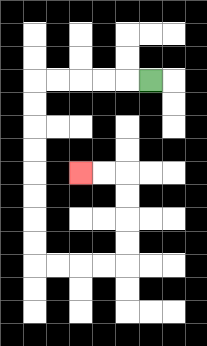{'start': '[6, 3]', 'end': '[3, 7]', 'path_directions': 'L,L,L,L,L,D,D,D,D,D,D,D,D,R,R,R,R,U,U,U,U,L,L', 'path_coordinates': '[[6, 3], [5, 3], [4, 3], [3, 3], [2, 3], [1, 3], [1, 4], [1, 5], [1, 6], [1, 7], [1, 8], [1, 9], [1, 10], [1, 11], [2, 11], [3, 11], [4, 11], [5, 11], [5, 10], [5, 9], [5, 8], [5, 7], [4, 7], [3, 7]]'}